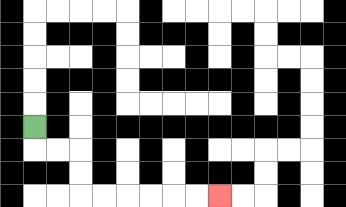{'start': '[1, 5]', 'end': '[9, 8]', 'path_directions': 'D,R,R,D,D,R,R,R,R,R,R', 'path_coordinates': '[[1, 5], [1, 6], [2, 6], [3, 6], [3, 7], [3, 8], [4, 8], [5, 8], [6, 8], [7, 8], [8, 8], [9, 8]]'}